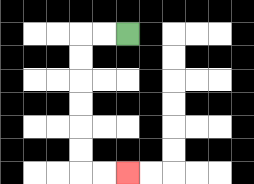{'start': '[5, 1]', 'end': '[5, 7]', 'path_directions': 'L,L,D,D,D,D,D,D,R,R', 'path_coordinates': '[[5, 1], [4, 1], [3, 1], [3, 2], [3, 3], [3, 4], [3, 5], [3, 6], [3, 7], [4, 7], [5, 7]]'}